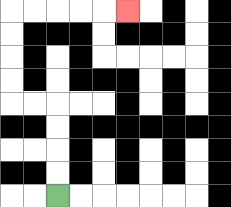{'start': '[2, 8]', 'end': '[5, 0]', 'path_directions': 'U,U,U,U,L,L,U,U,U,U,R,R,R,R,R', 'path_coordinates': '[[2, 8], [2, 7], [2, 6], [2, 5], [2, 4], [1, 4], [0, 4], [0, 3], [0, 2], [0, 1], [0, 0], [1, 0], [2, 0], [3, 0], [4, 0], [5, 0]]'}